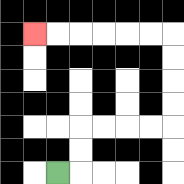{'start': '[2, 7]', 'end': '[1, 1]', 'path_directions': 'R,U,U,R,R,R,R,U,U,U,U,L,L,L,L,L,L', 'path_coordinates': '[[2, 7], [3, 7], [3, 6], [3, 5], [4, 5], [5, 5], [6, 5], [7, 5], [7, 4], [7, 3], [7, 2], [7, 1], [6, 1], [5, 1], [4, 1], [3, 1], [2, 1], [1, 1]]'}